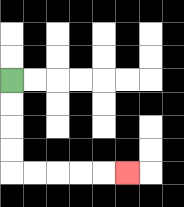{'start': '[0, 3]', 'end': '[5, 7]', 'path_directions': 'D,D,D,D,R,R,R,R,R', 'path_coordinates': '[[0, 3], [0, 4], [0, 5], [0, 6], [0, 7], [1, 7], [2, 7], [3, 7], [4, 7], [5, 7]]'}